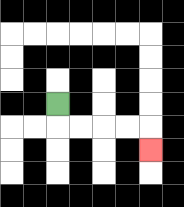{'start': '[2, 4]', 'end': '[6, 6]', 'path_directions': 'D,R,R,R,R,D', 'path_coordinates': '[[2, 4], [2, 5], [3, 5], [4, 5], [5, 5], [6, 5], [6, 6]]'}